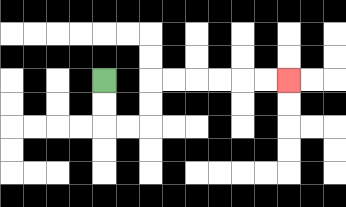{'start': '[4, 3]', 'end': '[12, 3]', 'path_directions': 'D,D,R,R,U,U,R,R,R,R,R,R', 'path_coordinates': '[[4, 3], [4, 4], [4, 5], [5, 5], [6, 5], [6, 4], [6, 3], [7, 3], [8, 3], [9, 3], [10, 3], [11, 3], [12, 3]]'}